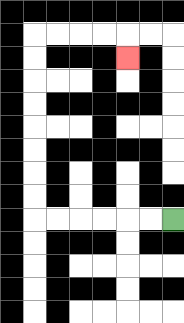{'start': '[7, 9]', 'end': '[5, 2]', 'path_directions': 'L,L,L,L,L,L,U,U,U,U,U,U,U,U,R,R,R,R,D', 'path_coordinates': '[[7, 9], [6, 9], [5, 9], [4, 9], [3, 9], [2, 9], [1, 9], [1, 8], [1, 7], [1, 6], [1, 5], [1, 4], [1, 3], [1, 2], [1, 1], [2, 1], [3, 1], [4, 1], [5, 1], [5, 2]]'}